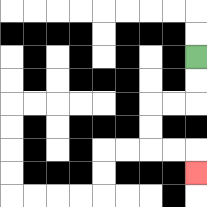{'start': '[8, 2]', 'end': '[8, 7]', 'path_directions': 'D,D,L,L,D,D,R,R,D', 'path_coordinates': '[[8, 2], [8, 3], [8, 4], [7, 4], [6, 4], [6, 5], [6, 6], [7, 6], [8, 6], [8, 7]]'}